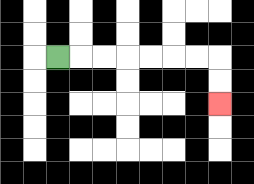{'start': '[2, 2]', 'end': '[9, 4]', 'path_directions': 'R,R,R,R,R,R,R,D,D', 'path_coordinates': '[[2, 2], [3, 2], [4, 2], [5, 2], [6, 2], [7, 2], [8, 2], [9, 2], [9, 3], [9, 4]]'}